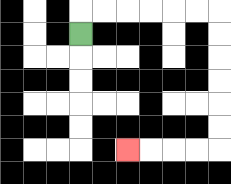{'start': '[3, 1]', 'end': '[5, 6]', 'path_directions': 'U,R,R,R,R,R,R,D,D,D,D,D,D,L,L,L,L', 'path_coordinates': '[[3, 1], [3, 0], [4, 0], [5, 0], [6, 0], [7, 0], [8, 0], [9, 0], [9, 1], [9, 2], [9, 3], [9, 4], [9, 5], [9, 6], [8, 6], [7, 6], [6, 6], [5, 6]]'}